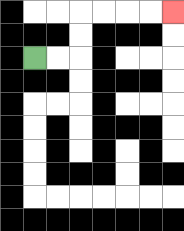{'start': '[1, 2]', 'end': '[7, 0]', 'path_directions': 'R,R,U,U,R,R,R,R', 'path_coordinates': '[[1, 2], [2, 2], [3, 2], [3, 1], [3, 0], [4, 0], [5, 0], [6, 0], [7, 0]]'}